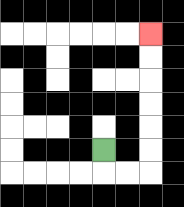{'start': '[4, 6]', 'end': '[6, 1]', 'path_directions': 'D,R,R,U,U,U,U,U,U', 'path_coordinates': '[[4, 6], [4, 7], [5, 7], [6, 7], [6, 6], [6, 5], [6, 4], [6, 3], [6, 2], [6, 1]]'}